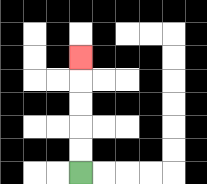{'start': '[3, 7]', 'end': '[3, 2]', 'path_directions': 'U,U,U,U,U', 'path_coordinates': '[[3, 7], [3, 6], [3, 5], [3, 4], [3, 3], [3, 2]]'}